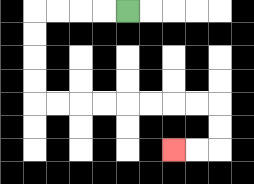{'start': '[5, 0]', 'end': '[7, 6]', 'path_directions': 'L,L,L,L,D,D,D,D,R,R,R,R,R,R,R,R,D,D,L,L', 'path_coordinates': '[[5, 0], [4, 0], [3, 0], [2, 0], [1, 0], [1, 1], [1, 2], [1, 3], [1, 4], [2, 4], [3, 4], [4, 4], [5, 4], [6, 4], [7, 4], [8, 4], [9, 4], [9, 5], [9, 6], [8, 6], [7, 6]]'}